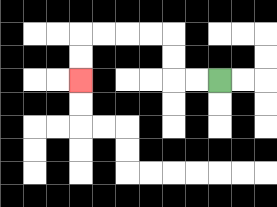{'start': '[9, 3]', 'end': '[3, 3]', 'path_directions': 'L,L,U,U,L,L,L,L,D,D', 'path_coordinates': '[[9, 3], [8, 3], [7, 3], [7, 2], [7, 1], [6, 1], [5, 1], [4, 1], [3, 1], [3, 2], [3, 3]]'}